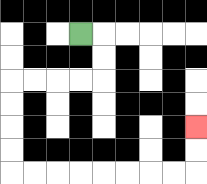{'start': '[3, 1]', 'end': '[8, 5]', 'path_directions': 'R,D,D,L,L,L,L,D,D,D,D,R,R,R,R,R,R,R,R,U,U', 'path_coordinates': '[[3, 1], [4, 1], [4, 2], [4, 3], [3, 3], [2, 3], [1, 3], [0, 3], [0, 4], [0, 5], [0, 6], [0, 7], [1, 7], [2, 7], [3, 7], [4, 7], [5, 7], [6, 7], [7, 7], [8, 7], [8, 6], [8, 5]]'}